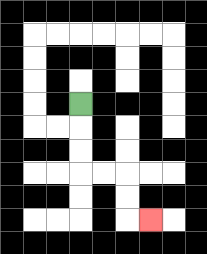{'start': '[3, 4]', 'end': '[6, 9]', 'path_directions': 'D,D,D,R,R,D,D,R', 'path_coordinates': '[[3, 4], [3, 5], [3, 6], [3, 7], [4, 7], [5, 7], [5, 8], [5, 9], [6, 9]]'}